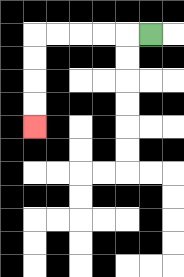{'start': '[6, 1]', 'end': '[1, 5]', 'path_directions': 'L,L,L,L,L,D,D,D,D', 'path_coordinates': '[[6, 1], [5, 1], [4, 1], [3, 1], [2, 1], [1, 1], [1, 2], [1, 3], [1, 4], [1, 5]]'}